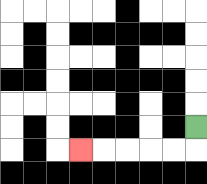{'start': '[8, 5]', 'end': '[3, 6]', 'path_directions': 'D,L,L,L,L,L', 'path_coordinates': '[[8, 5], [8, 6], [7, 6], [6, 6], [5, 6], [4, 6], [3, 6]]'}